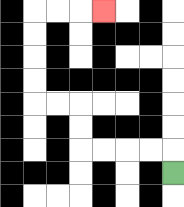{'start': '[7, 7]', 'end': '[4, 0]', 'path_directions': 'U,L,L,L,L,U,U,L,L,U,U,U,U,R,R,R', 'path_coordinates': '[[7, 7], [7, 6], [6, 6], [5, 6], [4, 6], [3, 6], [3, 5], [3, 4], [2, 4], [1, 4], [1, 3], [1, 2], [1, 1], [1, 0], [2, 0], [3, 0], [4, 0]]'}